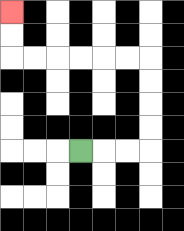{'start': '[3, 6]', 'end': '[0, 0]', 'path_directions': 'R,R,R,U,U,U,U,L,L,L,L,L,L,U,U', 'path_coordinates': '[[3, 6], [4, 6], [5, 6], [6, 6], [6, 5], [6, 4], [6, 3], [6, 2], [5, 2], [4, 2], [3, 2], [2, 2], [1, 2], [0, 2], [0, 1], [0, 0]]'}